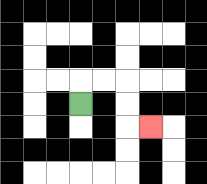{'start': '[3, 4]', 'end': '[6, 5]', 'path_directions': 'U,R,R,D,D,R', 'path_coordinates': '[[3, 4], [3, 3], [4, 3], [5, 3], [5, 4], [5, 5], [6, 5]]'}